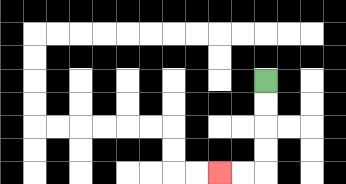{'start': '[11, 3]', 'end': '[9, 7]', 'path_directions': 'D,D,D,D,L,L', 'path_coordinates': '[[11, 3], [11, 4], [11, 5], [11, 6], [11, 7], [10, 7], [9, 7]]'}